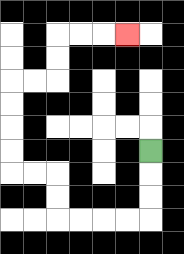{'start': '[6, 6]', 'end': '[5, 1]', 'path_directions': 'D,D,D,L,L,L,L,U,U,L,L,U,U,U,U,R,R,U,U,R,R,R', 'path_coordinates': '[[6, 6], [6, 7], [6, 8], [6, 9], [5, 9], [4, 9], [3, 9], [2, 9], [2, 8], [2, 7], [1, 7], [0, 7], [0, 6], [0, 5], [0, 4], [0, 3], [1, 3], [2, 3], [2, 2], [2, 1], [3, 1], [4, 1], [5, 1]]'}